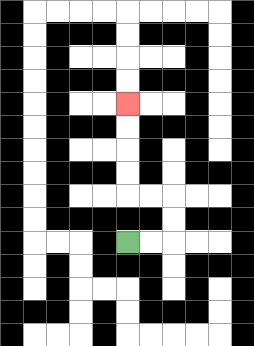{'start': '[5, 10]', 'end': '[5, 4]', 'path_directions': 'R,R,U,U,L,L,U,U,U,U', 'path_coordinates': '[[5, 10], [6, 10], [7, 10], [7, 9], [7, 8], [6, 8], [5, 8], [5, 7], [5, 6], [5, 5], [5, 4]]'}